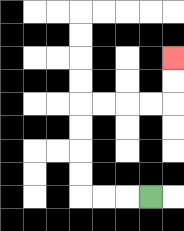{'start': '[6, 8]', 'end': '[7, 2]', 'path_directions': 'L,L,L,U,U,U,U,R,R,R,R,U,U', 'path_coordinates': '[[6, 8], [5, 8], [4, 8], [3, 8], [3, 7], [3, 6], [3, 5], [3, 4], [4, 4], [5, 4], [6, 4], [7, 4], [7, 3], [7, 2]]'}